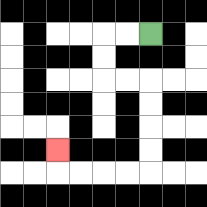{'start': '[6, 1]', 'end': '[2, 6]', 'path_directions': 'L,L,D,D,R,R,D,D,D,D,L,L,L,L,U', 'path_coordinates': '[[6, 1], [5, 1], [4, 1], [4, 2], [4, 3], [5, 3], [6, 3], [6, 4], [6, 5], [6, 6], [6, 7], [5, 7], [4, 7], [3, 7], [2, 7], [2, 6]]'}